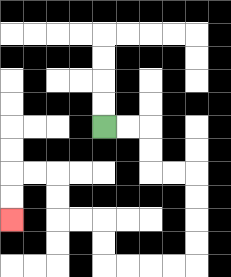{'start': '[4, 5]', 'end': '[0, 9]', 'path_directions': 'R,R,D,D,R,R,D,D,D,D,L,L,L,L,U,U,L,L,U,U,L,L,D,D', 'path_coordinates': '[[4, 5], [5, 5], [6, 5], [6, 6], [6, 7], [7, 7], [8, 7], [8, 8], [8, 9], [8, 10], [8, 11], [7, 11], [6, 11], [5, 11], [4, 11], [4, 10], [4, 9], [3, 9], [2, 9], [2, 8], [2, 7], [1, 7], [0, 7], [0, 8], [0, 9]]'}